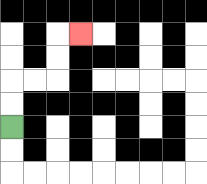{'start': '[0, 5]', 'end': '[3, 1]', 'path_directions': 'U,U,R,R,U,U,R', 'path_coordinates': '[[0, 5], [0, 4], [0, 3], [1, 3], [2, 3], [2, 2], [2, 1], [3, 1]]'}